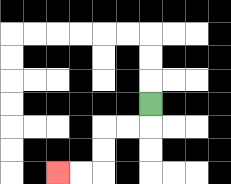{'start': '[6, 4]', 'end': '[2, 7]', 'path_directions': 'D,L,L,D,D,L,L', 'path_coordinates': '[[6, 4], [6, 5], [5, 5], [4, 5], [4, 6], [4, 7], [3, 7], [2, 7]]'}